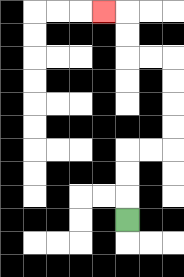{'start': '[5, 9]', 'end': '[4, 0]', 'path_directions': 'U,U,U,R,R,U,U,U,U,L,L,U,U,L', 'path_coordinates': '[[5, 9], [5, 8], [5, 7], [5, 6], [6, 6], [7, 6], [7, 5], [7, 4], [7, 3], [7, 2], [6, 2], [5, 2], [5, 1], [5, 0], [4, 0]]'}